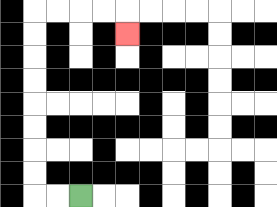{'start': '[3, 8]', 'end': '[5, 1]', 'path_directions': 'L,L,U,U,U,U,U,U,U,U,R,R,R,R,D', 'path_coordinates': '[[3, 8], [2, 8], [1, 8], [1, 7], [1, 6], [1, 5], [1, 4], [1, 3], [1, 2], [1, 1], [1, 0], [2, 0], [3, 0], [4, 0], [5, 0], [5, 1]]'}